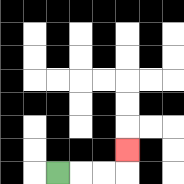{'start': '[2, 7]', 'end': '[5, 6]', 'path_directions': 'R,R,R,U', 'path_coordinates': '[[2, 7], [3, 7], [4, 7], [5, 7], [5, 6]]'}